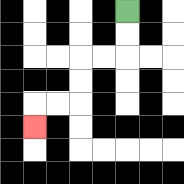{'start': '[5, 0]', 'end': '[1, 5]', 'path_directions': 'D,D,L,L,D,D,L,L,D', 'path_coordinates': '[[5, 0], [5, 1], [5, 2], [4, 2], [3, 2], [3, 3], [3, 4], [2, 4], [1, 4], [1, 5]]'}